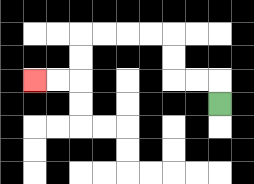{'start': '[9, 4]', 'end': '[1, 3]', 'path_directions': 'U,L,L,U,U,L,L,L,L,D,D,L,L', 'path_coordinates': '[[9, 4], [9, 3], [8, 3], [7, 3], [7, 2], [7, 1], [6, 1], [5, 1], [4, 1], [3, 1], [3, 2], [3, 3], [2, 3], [1, 3]]'}